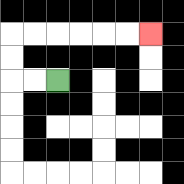{'start': '[2, 3]', 'end': '[6, 1]', 'path_directions': 'L,L,U,U,R,R,R,R,R,R', 'path_coordinates': '[[2, 3], [1, 3], [0, 3], [0, 2], [0, 1], [1, 1], [2, 1], [3, 1], [4, 1], [5, 1], [6, 1]]'}